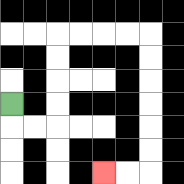{'start': '[0, 4]', 'end': '[4, 7]', 'path_directions': 'D,R,R,U,U,U,U,R,R,R,R,D,D,D,D,D,D,L,L', 'path_coordinates': '[[0, 4], [0, 5], [1, 5], [2, 5], [2, 4], [2, 3], [2, 2], [2, 1], [3, 1], [4, 1], [5, 1], [6, 1], [6, 2], [6, 3], [6, 4], [6, 5], [6, 6], [6, 7], [5, 7], [4, 7]]'}